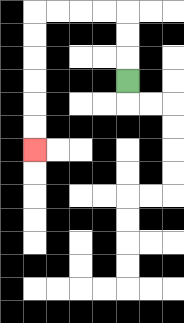{'start': '[5, 3]', 'end': '[1, 6]', 'path_directions': 'U,U,U,L,L,L,L,D,D,D,D,D,D', 'path_coordinates': '[[5, 3], [5, 2], [5, 1], [5, 0], [4, 0], [3, 0], [2, 0], [1, 0], [1, 1], [1, 2], [1, 3], [1, 4], [1, 5], [1, 6]]'}